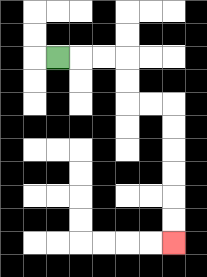{'start': '[2, 2]', 'end': '[7, 10]', 'path_directions': 'R,R,R,D,D,R,R,D,D,D,D,D,D', 'path_coordinates': '[[2, 2], [3, 2], [4, 2], [5, 2], [5, 3], [5, 4], [6, 4], [7, 4], [7, 5], [7, 6], [7, 7], [7, 8], [7, 9], [7, 10]]'}